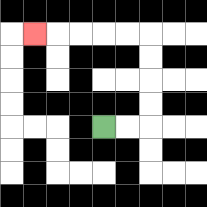{'start': '[4, 5]', 'end': '[1, 1]', 'path_directions': 'R,R,U,U,U,U,L,L,L,L,L', 'path_coordinates': '[[4, 5], [5, 5], [6, 5], [6, 4], [6, 3], [6, 2], [6, 1], [5, 1], [4, 1], [3, 1], [2, 1], [1, 1]]'}